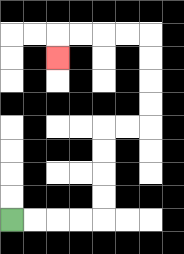{'start': '[0, 9]', 'end': '[2, 2]', 'path_directions': 'R,R,R,R,U,U,U,U,R,R,U,U,U,U,L,L,L,L,D', 'path_coordinates': '[[0, 9], [1, 9], [2, 9], [3, 9], [4, 9], [4, 8], [4, 7], [4, 6], [4, 5], [5, 5], [6, 5], [6, 4], [6, 3], [6, 2], [6, 1], [5, 1], [4, 1], [3, 1], [2, 1], [2, 2]]'}